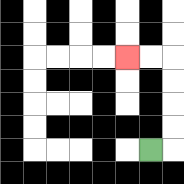{'start': '[6, 6]', 'end': '[5, 2]', 'path_directions': 'R,U,U,U,U,L,L', 'path_coordinates': '[[6, 6], [7, 6], [7, 5], [7, 4], [7, 3], [7, 2], [6, 2], [5, 2]]'}